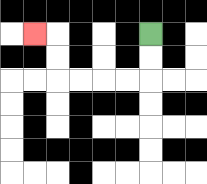{'start': '[6, 1]', 'end': '[1, 1]', 'path_directions': 'D,D,L,L,L,L,U,U,L', 'path_coordinates': '[[6, 1], [6, 2], [6, 3], [5, 3], [4, 3], [3, 3], [2, 3], [2, 2], [2, 1], [1, 1]]'}